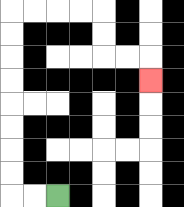{'start': '[2, 8]', 'end': '[6, 3]', 'path_directions': 'L,L,U,U,U,U,U,U,U,U,R,R,R,R,D,D,R,R,D', 'path_coordinates': '[[2, 8], [1, 8], [0, 8], [0, 7], [0, 6], [0, 5], [0, 4], [0, 3], [0, 2], [0, 1], [0, 0], [1, 0], [2, 0], [3, 0], [4, 0], [4, 1], [4, 2], [5, 2], [6, 2], [6, 3]]'}